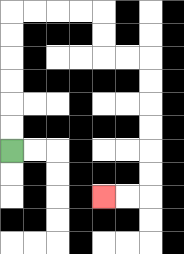{'start': '[0, 6]', 'end': '[4, 8]', 'path_directions': 'U,U,U,U,U,U,R,R,R,R,D,D,R,R,D,D,D,D,D,D,L,L', 'path_coordinates': '[[0, 6], [0, 5], [0, 4], [0, 3], [0, 2], [0, 1], [0, 0], [1, 0], [2, 0], [3, 0], [4, 0], [4, 1], [4, 2], [5, 2], [6, 2], [6, 3], [6, 4], [6, 5], [6, 6], [6, 7], [6, 8], [5, 8], [4, 8]]'}